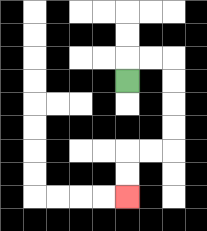{'start': '[5, 3]', 'end': '[5, 8]', 'path_directions': 'U,R,R,D,D,D,D,L,L,D,D', 'path_coordinates': '[[5, 3], [5, 2], [6, 2], [7, 2], [7, 3], [7, 4], [7, 5], [7, 6], [6, 6], [5, 6], [5, 7], [5, 8]]'}